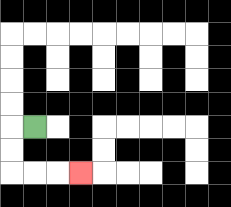{'start': '[1, 5]', 'end': '[3, 7]', 'path_directions': 'L,D,D,R,R,R', 'path_coordinates': '[[1, 5], [0, 5], [0, 6], [0, 7], [1, 7], [2, 7], [3, 7]]'}